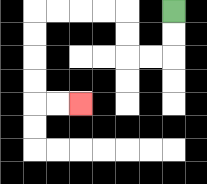{'start': '[7, 0]', 'end': '[3, 4]', 'path_directions': 'D,D,L,L,U,U,L,L,L,L,D,D,D,D,R,R', 'path_coordinates': '[[7, 0], [7, 1], [7, 2], [6, 2], [5, 2], [5, 1], [5, 0], [4, 0], [3, 0], [2, 0], [1, 0], [1, 1], [1, 2], [1, 3], [1, 4], [2, 4], [3, 4]]'}